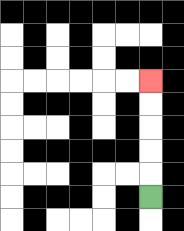{'start': '[6, 8]', 'end': '[6, 3]', 'path_directions': 'U,U,U,U,U', 'path_coordinates': '[[6, 8], [6, 7], [6, 6], [6, 5], [6, 4], [6, 3]]'}